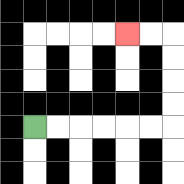{'start': '[1, 5]', 'end': '[5, 1]', 'path_directions': 'R,R,R,R,R,R,U,U,U,U,L,L', 'path_coordinates': '[[1, 5], [2, 5], [3, 5], [4, 5], [5, 5], [6, 5], [7, 5], [7, 4], [7, 3], [7, 2], [7, 1], [6, 1], [5, 1]]'}